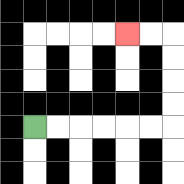{'start': '[1, 5]', 'end': '[5, 1]', 'path_directions': 'R,R,R,R,R,R,U,U,U,U,L,L', 'path_coordinates': '[[1, 5], [2, 5], [3, 5], [4, 5], [5, 5], [6, 5], [7, 5], [7, 4], [7, 3], [7, 2], [7, 1], [6, 1], [5, 1]]'}